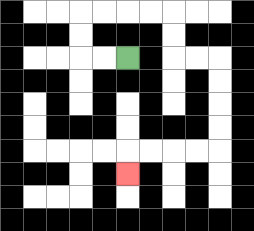{'start': '[5, 2]', 'end': '[5, 7]', 'path_directions': 'L,L,U,U,R,R,R,R,D,D,R,R,D,D,D,D,L,L,L,L,D', 'path_coordinates': '[[5, 2], [4, 2], [3, 2], [3, 1], [3, 0], [4, 0], [5, 0], [6, 0], [7, 0], [7, 1], [7, 2], [8, 2], [9, 2], [9, 3], [9, 4], [9, 5], [9, 6], [8, 6], [7, 6], [6, 6], [5, 6], [5, 7]]'}